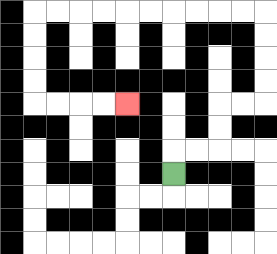{'start': '[7, 7]', 'end': '[5, 4]', 'path_directions': 'U,R,R,U,U,R,R,U,U,U,U,L,L,L,L,L,L,L,L,L,L,D,D,D,D,R,R,R,R', 'path_coordinates': '[[7, 7], [7, 6], [8, 6], [9, 6], [9, 5], [9, 4], [10, 4], [11, 4], [11, 3], [11, 2], [11, 1], [11, 0], [10, 0], [9, 0], [8, 0], [7, 0], [6, 0], [5, 0], [4, 0], [3, 0], [2, 0], [1, 0], [1, 1], [1, 2], [1, 3], [1, 4], [2, 4], [3, 4], [4, 4], [5, 4]]'}